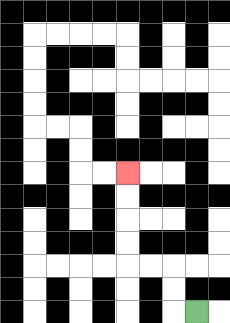{'start': '[8, 13]', 'end': '[5, 7]', 'path_directions': 'L,U,U,L,L,U,U,U,U', 'path_coordinates': '[[8, 13], [7, 13], [7, 12], [7, 11], [6, 11], [5, 11], [5, 10], [5, 9], [5, 8], [5, 7]]'}